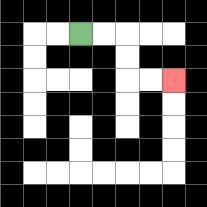{'start': '[3, 1]', 'end': '[7, 3]', 'path_directions': 'R,R,D,D,R,R', 'path_coordinates': '[[3, 1], [4, 1], [5, 1], [5, 2], [5, 3], [6, 3], [7, 3]]'}